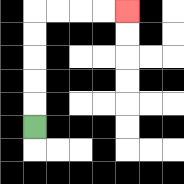{'start': '[1, 5]', 'end': '[5, 0]', 'path_directions': 'U,U,U,U,U,R,R,R,R', 'path_coordinates': '[[1, 5], [1, 4], [1, 3], [1, 2], [1, 1], [1, 0], [2, 0], [3, 0], [4, 0], [5, 0]]'}